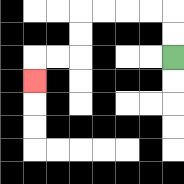{'start': '[7, 2]', 'end': '[1, 3]', 'path_directions': 'U,U,L,L,L,L,D,D,L,L,D', 'path_coordinates': '[[7, 2], [7, 1], [7, 0], [6, 0], [5, 0], [4, 0], [3, 0], [3, 1], [3, 2], [2, 2], [1, 2], [1, 3]]'}